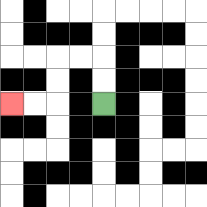{'start': '[4, 4]', 'end': '[0, 4]', 'path_directions': 'U,U,L,L,D,D,L,L', 'path_coordinates': '[[4, 4], [4, 3], [4, 2], [3, 2], [2, 2], [2, 3], [2, 4], [1, 4], [0, 4]]'}